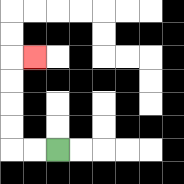{'start': '[2, 6]', 'end': '[1, 2]', 'path_directions': 'L,L,U,U,U,U,R', 'path_coordinates': '[[2, 6], [1, 6], [0, 6], [0, 5], [0, 4], [0, 3], [0, 2], [1, 2]]'}